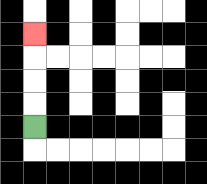{'start': '[1, 5]', 'end': '[1, 1]', 'path_directions': 'U,U,U,U', 'path_coordinates': '[[1, 5], [1, 4], [1, 3], [1, 2], [1, 1]]'}